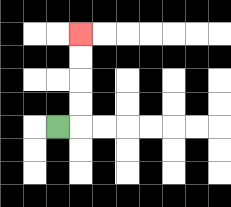{'start': '[2, 5]', 'end': '[3, 1]', 'path_directions': 'R,U,U,U,U', 'path_coordinates': '[[2, 5], [3, 5], [3, 4], [3, 3], [3, 2], [3, 1]]'}